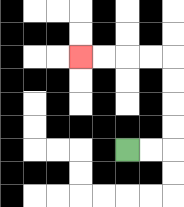{'start': '[5, 6]', 'end': '[3, 2]', 'path_directions': 'R,R,U,U,U,U,L,L,L,L', 'path_coordinates': '[[5, 6], [6, 6], [7, 6], [7, 5], [7, 4], [7, 3], [7, 2], [6, 2], [5, 2], [4, 2], [3, 2]]'}